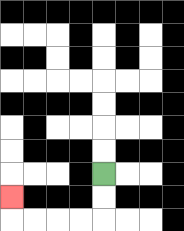{'start': '[4, 7]', 'end': '[0, 8]', 'path_directions': 'D,D,L,L,L,L,U', 'path_coordinates': '[[4, 7], [4, 8], [4, 9], [3, 9], [2, 9], [1, 9], [0, 9], [0, 8]]'}